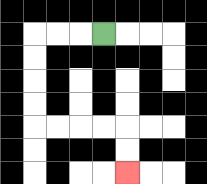{'start': '[4, 1]', 'end': '[5, 7]', 'path_directions': 'L,L,L,D,D,D,D,R,R,R,R,D,D', 'path_coordinates': '[[4, 1], [3, 1], [2, 1], [1, 1], [1, 2], [1, 3], [1, 4], [1, 5], [2, 5], [3, 5], [4, 5], [5, 5], [5, 6], [5, 7]]'}